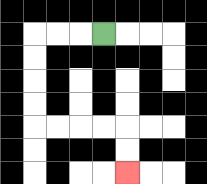{'start': '[4, 1]', 'end': '[5, 7]', 'path_directions': 'L,L,L,D,D,D,D,R,R,R,R,D,D', 'path_coordinates': '[[4, 1], [3, 1], [2, 1], [1, 1], [1, 2], [1, 3], [1, 4], [1, 5], [2, 5], [3, 5], [4, 5], [5, 5], [5, 6], [5, 7]]'}